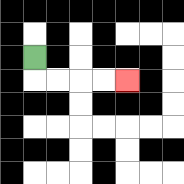{'start': '[1, 2]', 'end': '[5, 3]', 'path_directions': 'D,R,R,R,R', 'path_coordinates': '[[1, 2], [1, 3], [2, 3], [3, 3], [4, 3], [5, 3]]'}